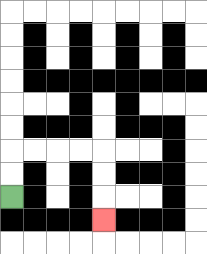{'start': '[0, 8]', 'end': '[4, 9]', 'path_directions': 'U,U,R,R,R,R,D,D,D', 'path_coordinates': '[[0, 8], [0, 7], [0, 6], [1, 6], [2, 6], [3, 6], [4, 6], [4, 7], [4, 8], [4, 9]]'}